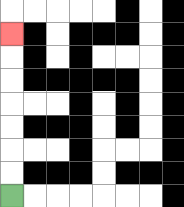{'start': '[0, 8]', 'end': '[0, 1]', 'path_directions': 'U,U,U,U,U,U,U', 'path_coordinates': '[[0, 8], [0, 7], [0, 6], [0, 5], [0, 4], [0, 3], [0, 2], [0, 1]]'}